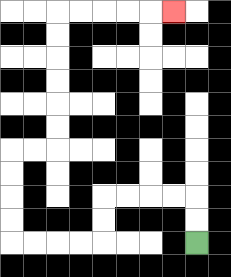{'start': '[8, 10]', 'end': '[7, 0]', 'path_directions': 'U,U,L,L,L,L,D,D,L,L,L,L,U,U,U,U,R,R,U,U,U,U,U,U,R,R,R,R,R', 'path_coordinates': '[[8, 10], [8, 9], [8, 8], [7, 8], [6, 8], [5, 8], [4, 8], [4, 9], [4, 10], [3, 10], [2, 10], [1, 10], [0, 10], [0, 9], [0, 8], [0, 7], [0, 6], [1, 6], [2, 6], [2, 5], [2, 4], [2, 3], [2, 2], [2, 1], [2, 0], [3, 0], [4, 0], [5, 0], [6, 0], [7, 0]]'}